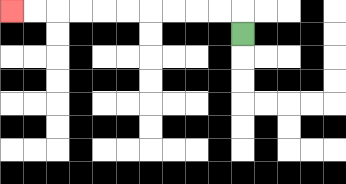{'start': '[10, 1]', 'end': '[0, 0]', 'path_directions': 'U,L,L,L,L,L,L,L,L,L,L', 'path_coordinates': '[[10, 1], [10, 0], [9, 0], [8, 0], [7, 0], [6, 0], [5, 0], [4, 0], [3, 0], [2, 0], [1, 0], [0, 0]]'}